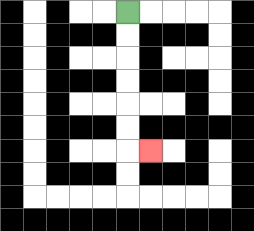{'start': '[5, 0]', 'end': '[6, 6]', 'path_directions': 'D,D,D,D,D,D,R', 'path_coordinates': '[[5, 0], [5, 1], [5, 2], [5, 3], [5, 4], [5, 5], [5, 6], [6, 6]]'}